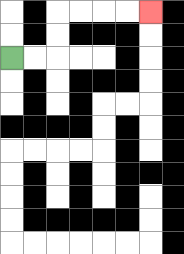{'start': '[0, 2]', 'end': '[6, 0]', 'path_directions': 'R,R,U,U,R,R,R,R', 'path_coordinates': '[[0, 2], [1, 2], [2, 2], [2, 1], [2, 0], [3, 0], [4, 0], [5, 0], [6, 0]]'}